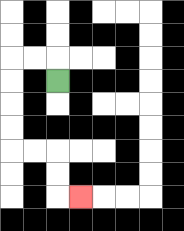{'start': '[2, 3]', 'end': '[3, 8]', 'path_directions': 'U,L,L,D,D,D,D,R,R,D,D,R', 'path_coordinates': '[[2, 3], [2, 2], [1, 2], [0, 2], [0, 3], [0, 4], [0, 5], [0, 6], [1, 6], [2, 6], [2, 7], [2, 8], [3, 8]]'}